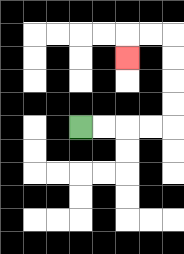{'start': '[3, 5]', 'end': '[5, 2]', 'path_directions': 'R,R,R,R,U,U,U,U,L,L,D', 'path_coordinates': '[[3, 5], [4, 5], [5, 5], [6, 5], [7, 5], [7, 4], [7, 3], [7, 2], [7, 1], [6, 1], [5, 1], [5, 2]]'}